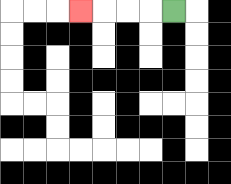{'start': '[7, 0]', 'end': '[3, 0]', 'path_directions': 'L,L,L,L', 'path_coordinates': '[[7, 0], [6, 0], [5, 0], [4, 0], [3, 0]]'}